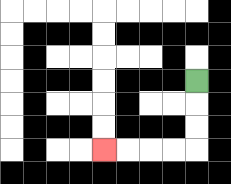{'start': '[8, 3]', 'end': '[4, 6]', 'path_directions': 'D,D,D,L,L,L,L', 'path_coordinates': '[[8, 3], [8, 4], [8, 5], [8, 6], [7, 6], [6, 6], [5, 6], [4, 6]]'}